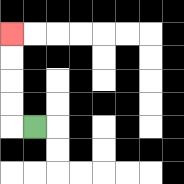{'start': '[1, 5]', 'end': '[0, 1]', 'path_directions': 'L,U,U,U,U', 'path_coordinates': '[[1, 5], [0, 5], [0, 4], [0, 3], [0, 2], [0, 1]]'}